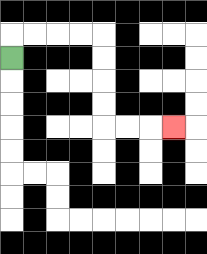{'start': '[0, 2]', 'end': '[7, 5]', 'path_directions': 'U,R,R,R,R,D,D,D,D,R,R,R', 'path_coordinates': '[[0, 2], [0, 1], [1, 1], [2, 1], [3, 1], [4, 1], [4, 2], [4, 3], [4, 4], [4, 5], [5, 5], [6, 5], [7, 5]]'}